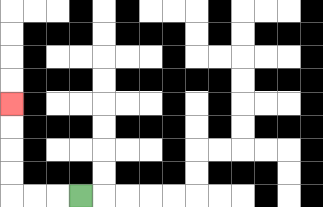{'start': '[3, 8]', 'end': '[0, 4]', 'path_directions': 'L,L,L,U,U,U,U', 'path_coordinates': '[[3, 8], [2, 8], [1, 8], [0, 8], [0, 7], [0, 6], [0, 5], [0, 4]]'}